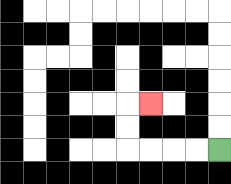{'start': '[9, 6]', 'end': '[6, 4]', 'path_directions': 'L,L,L,L,U,U,R', 'path_coordinates': '[[9, 6], [8, 6], [7, 6], [6, 6], [5, 6], [5, 5], [5, 4], [6, 4]]'}